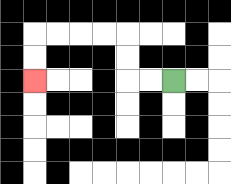{'start': '[7, 3]', 'end': '[1, 3]', 'path_directions': 'L,L,U,U,L,L,L,L,D,D', 'path_coordinates': '[[7, 3], [6, 3], [5, 3], [5, 2], [5, 1], [4, 1], [3, 1], [2, 1], [1, 1], [1, 2], [1, 3]]'}